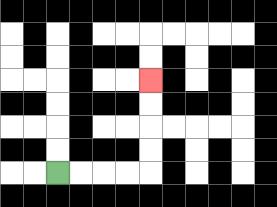{'start': '[2, 7]', 'end': '[6, 3]', 'path_directions': 'R,R,R,R,U,U,U,U', 'path_coordinates': '[[2, 7], [3, 7], [4, 7], [5, 7], [6, 7], [6, 6], [6, 5], [6, 4], [6, 3]]'}